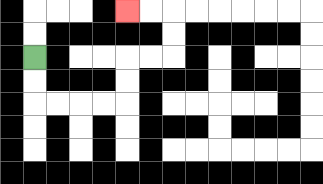{'start': '[1, 2]', 'end': '[5, 0]', 'path_directions': 'D,D,R,R,R,R,U,U,R,R,U,U,L,L', 'path_coordinates': '[[1, 2], [1, 3], [1, 4], [2, 4], [3, 4], [4, 4], [5, 4], [5, 3], [5, 2], [6, 2], [7, 2], [7, 1], [7, 0], [6, 0], [5, 0]]'}